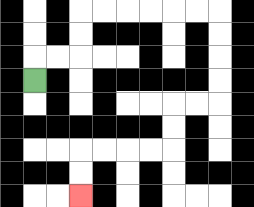{'start': '[1, 3]', 'end': '[3, 8]', 'path_directions': 'U,R,R,U,U,R,R,R,R,R,R,D,D,D,D,L,L,D,D,L,L,L,L,D,D', 'path_coordinates': '[[1, 3], [1, 2], [2, 2], [3, 2], [3, 1], [3, 0], [4, 0], [5, 0], [6, 0], [7, 0], [8, 0], [9, 0], [9, 1], [9, 2], [9, 3], [9, 4], [8, 4], [7, 4], [7, 5], [7, 6], [6, 6], [5, 6], [4, 6], [3, 6], [3, 7], [3, 8]]'}